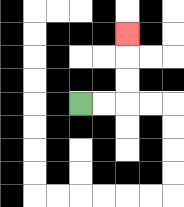{'start': '[3, 4]', 'end': '[5, 1]', 'path_directions': 'R,R,U,U,U', 'path_coordinates': '[[3, 4], [4, 4], [5, 4], [5, 3], [5, 2], [5, 1]]'}